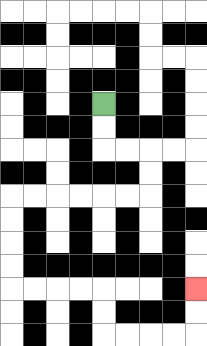{'start': '[4, 4]', 'end': '[8, 12]', 'path_directions': 'D,D,R,R,D,D,L,L,L,L,L,L,D,D,D,D,R,R,R,R,D,D,R,R,R,R,U,U', 'path_coordinates': '[[4, 4], [4, 5], [4, 6], [5, 6], [6, 6], [6, 7], [6, 8], [5, 8], [4, 8], [3, 8], [2, 8], [1, 8], [0, 8], [0, 9], [0, 10], [0, 11], [0, 12], [1, 12], [2, 12], [3, 12], [4, 12], [4, 13], [4, 14], [5, 14], [6, 14], [7, 14], [8, 14], [8, 13], [8, 12]]'}